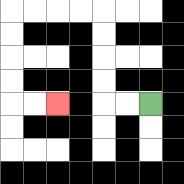{'start': '[6, 4]', 'end': '[2, 4]', 'path_directions': 'L,L,U,U,U,U,L,L,L,L,D,D,D,D,R,R', 'path_coordinates': '[[6, 4], [5, 4], [4, 4], [4, 3], [4, 2], [4, 1], [4, 0], [3, 0], [2, 0], [1, 0], [0, 0], [0, 1], [0, 2], [0, 3], [0, 4], [1, 4], [2, 4]]'}